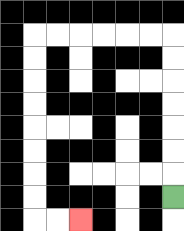{'start': '[7, 8]', 'end': '[3, 9]', 'path_directions': 'U,U,U,U,U,U,U,L,L,L,L,L,L,D,D,D,D,D,D,D,D,R,R', 'path_coordinates': '[[7, 8], [7, 7], [7, 6], [7, 5], [7, 4], [7, 3], [7, 2], [7, 1], [6, 1], [5, 1], [4, 1], [3, 1], [2, 1], [1, 1], [1, 2], [1, 3], [1, 4], [1, 5], [1, 6], [1, 7], [1, 8], [1, 9], [2, 9], [3, 9]]'}